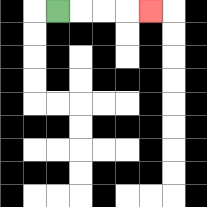{'start': '[2, 0]', 'end': '[6, 0]', 'path_directions': 'R,R,R,R', 'path_coordinates': '[[2, 0], [3, 0], [4, 0], [5, 0], [6, 0]]'}